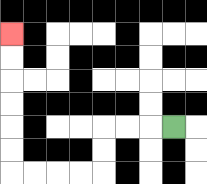{'start': '[7, 5]', 'end': '[0, 1]', 'path_directions': 'L,L,L,D,D,L,L,L,L,U,U,U,U,U,U', 'path_coordinates': '[[7, 5], [6, 5], [5, 5], [4, 5], [4, 6], [4, 7], [3, 7], [2, 7], [1, 7], [0, 7], [0, 6], [0, 5], [0, 4], [0, 3], [0, 2], [0, 1]]'}